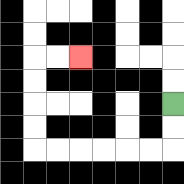{'start': '[7, 4]', 'end': '[3, 2]', 'path_directions': 'D,D,L,L,L,L,L,L,U,U,U,U,R,R', 'path_coordinates': '[[7, 4], [7, 5], [7, 6], [6, 6], [5, 6], [4, 6], [3, 6], [2, 6], [1, 6], [1, 5], [1, 4], [1, 3], [1, 2], [2, 2], [3, 2]]'}